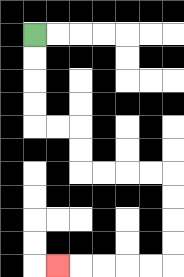{'start': '[1, 1]', 'end': '[2, 11]', 'path_directions': 'D,D,D,D,R,R,D,D,R,R,R,R,D,D,D,D,L,L,L,L,L', 'path_coordinates': '[[1, 1], [1, 2], [1, 3], [1, 4], [1, 5], [2, 5], [3, 5], [3, 6], [3, 7], [4, 7], [5, 7], [6, 7], [7, 7], [7, 8], [7, 9], [7, 10], [7, 11], [6, 11], [5, 11], [4, 11], [3, 11], [2, 11]]'}